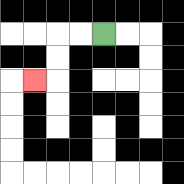{'start': '[4, 1]', 'end': '[1, 3]', 'path_directions': 'L,L,D,D,L', 'path_coordinates': '[[4, 1], [3, 1], [2, 1], [2, 2], [2, 3], [1, 3]]'}